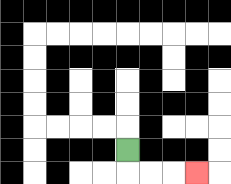{'start': '[5, 6]', 'end': '[8, 7]', 'path_directions': 'D,R,R,R', 'path_coordinates': '[[5, 6], [5, 7], [6, 7], [7, 7], [8, 7]]'}